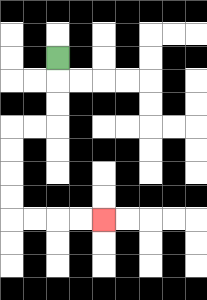{'start': '[2, 2]', 'end': '[4, 9]', 'path_directions': 'D,D,D,L,L,D,D,D,D,R,R,R,R', 'path_coordinates': '[[2, 2], [2, 3], [2, 4], [2, 5], [1, 5], [0, 5], [0, 6], [0, 7], [0, 8], [0, 9], [1, 9], [2, 9], [3, 9], [4, 9]]'}